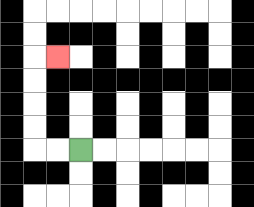{'start': '[3, 6]', 'end': '[2, 2]', 'path_directions': 'L,L,U,U,U,U,R', 'path_coordinates': '[[3, 6], [2, 6], [1, 6], [1, 5], [1, 4], [1, 3], [1, 2], [2, 2]]'}